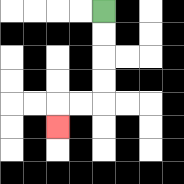{'start': '[4, 0]', 'end': '[2, 5]', 'path_directions': 'D,D,D,D,L,L,D', 'path_coordinates': '[[4, 0], [4, 1], [4, 2], [4, 3], [4, 4], [3, 4], [2, 4], [2, 5]]'}